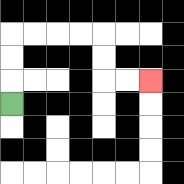{'start': '[0, 4]', 'end': '[6, 3]', 'path_directions': 'U,U,U,R,R,R,R,D,D,R,R', 'path_coordinates': '[[0, 4], [0, 3], [0, 2], [0, 1], [1, 1], [2, 1], [3, 1], [4, 1], [4, 2], [4, 3], [5, 3], [6, 3]]'}